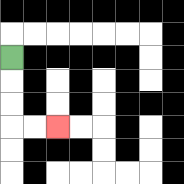{'start': '[0, 2]', 'end': '[2, 5]', 'path_directions': 'D,D,D,R,R', 'path_coordinates': '[[0, 2], [0, 3], [0, 4], [0, 5], [1, 5], [2, 5]]'}